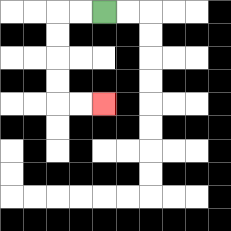{'start': '[4, 0]', 'end': '[4, 4]', 'path_directions': 'L,L,D,D,D,D,R,R', 'path_coordinates': '[[4, 0], [3, 0], [2, 0], [2, 1], [2, 2], [2, 3], [2, 4], [3, 4], [4, 4]]'}